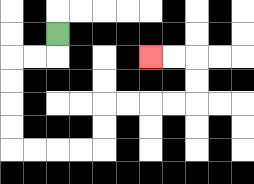{'start': '[2, 1]', 'end': '[6, 2]', 'path_directions': 'D,L,L,D,D,D,D,R,R,R,R,U,U,R,R,R,R,U,U,L,L', 'path_coordinates': '[[2, 1], [2, 2], [1, 2], [0, 2], [0, 3], [0, 4], [0, 5], [0, 6], [1, 6], [2, 6], [3, 6], [4, 6], [4, 5], [4, 4], [5, 4], [6, 4], [7, 4], [8, 4], [8, 3], [8, 2], [7, 2], [6, 2]]'}